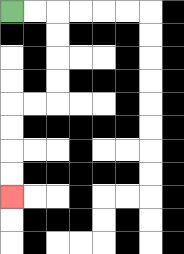{'start': '[0, 0]', 'end': '[0, 8]', 'path_directions': 'R,R,D,D,D,D,L,L,D,D,D,D', 'path_coordinates': '[[0, 0], [1, 0], [2, 0], [2, 1], [2, 2], [2, 3], [2, 4], [1, 4], [0, 4], [0, 5], [0, 6], [0, 7], [0, 8]]'}